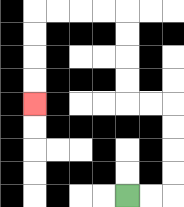{'start': '[5, 8]', 'end': '[1, 4]', 'path_directions': 'R,R,U,U,U,U,L,L,U,U,U,U,L,L,L,L,D,D,D,D', 'path_coordinates': '[[5, 8], [6, 8], [7, 8], [7, 7], [7, 6], [7, 5], [7, 4], [6, 4], [5, 4], [5, 3], [5, 2], [5, 1], [5, 0], [4, 0], [3, 0], [2, 0], [1, 0], [1, 1], [1, 2], [1, 3], [1, 4]]'}